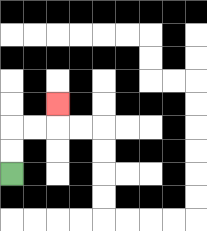{'start': '[0, 7]', 'end': '[2, 4]', 'path_directions': 'U,U,R,R,U', 'path_coordinates': '[[0, 7], [0, 6], [0, 5], [1, 5], [2, 5], [2, 4]]'}